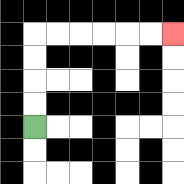{'start': '[1, 5]', 'end': '[7, 1]', 'path_directions': 'U,U,U,U,R,R,R,R,R,R', 'path_coordinates': '[[1, 5], [1, 4], [1, 3], [1, 2], [1, 1], [2, 1], [3, 1], [4, 1], [5, 1], [6, 1], [7, 1]]'}